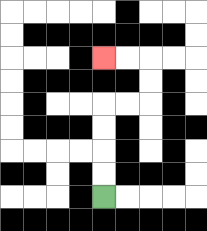{'start': '[4, 8]', 'end': '[4, 2]', 'path_directions': 'U,U,U,U,R,R,U,U,L,L', 'path_coordinates': '[[4, 8], [4, 7], [4, 6], [4, 5], [4, 4], [5, 4], [6, 4], [6, 3], [6, 2], [5, 2], [4, 2]]'}